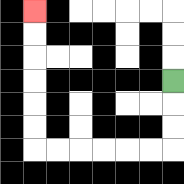{'start': '[7, 3]', 'end': '[1, 0]', 'path_directions': 'D,D,D,L,L,L,L,L,L,U,U,U,U,U,U', 'path_coordinates': '[[7, 3], [7, 4], [7, 5], [7, 6], [6, 6], [5, 6], [4, 6], [3, 6], [2, 6], [1, 6], [1, 5], [1, 4], [1, 3], [1, 2], [1, 1], [1, 0]]'}